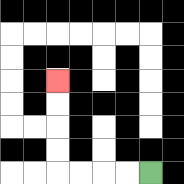{'start': '[6, 7]', 'end': '[2, 3]', 'path_directions': 'L,L,L,L,U,U,U,U', 'path_coordinates': '[[6, 7], [5, 7], [4, 7], [3, 7], [2, 7], [2, 6], [2, 5], [2, 4], [2, 3]]'}